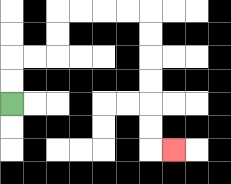{'start': '[0, 4]', 'end': '[7, 6]', 'path_directions': 'U,U,R,R,U,U,R,R,R,R,D,D,D,D,D,D,R', 'path_coordinates': '[[0, 4], [0, 3], [0, 2], [1, 2], [2, 2], [2, 1], [2, 0], [3, 0], [4, 0], [5, 0], [6, 0], [6, 1], [6, 2], [6, 3], [6, 4], [6, 5], [6, 6], [7, 6]]'}